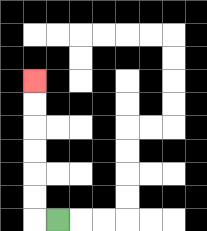{'start': '[2, 9]', 'end': '[1, 3]', 'path_directions': 'L,U,U,U,U,U,U', 'path_coordinates': '[[2, 9], [1, 9], [1, 8], [1, 7], [1, 6], [1, 5], [1, 4], [1, 3]]'}